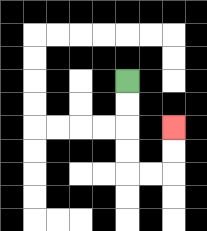{'start': '[5, 3]', 'end': '[7, 5]', 'path_directions': 'D,D,D,D,R,R,U,U', 'path_coordinates': '[[5, 3], [5, 4], [5, 5], [5, 6], [5, 7], [6, 7], [7, 7], [7, 6], [7, 5]]'}